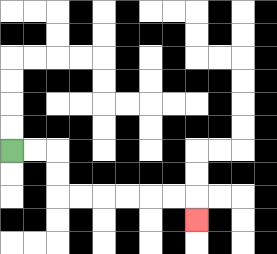{'start': '[0, 6]', 'end': '[8, 9]', 'path_directions': 'R,R,D,D,R,R,R,R,R,R,D', 'path_coordinates': '[[0, 6], [1, 6], [2, 6], [2, 7], [2, 8], [3, 8], [4, 8], [5, 8], [6, 8], [7, 8], [8, 8], [8, 9]]'}